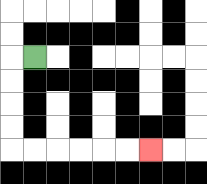{'start': '[1, 2]', 'end': '[6, 6]', 'path_directions': 'L,D,D,D,D,R,R,R,R,R,R', 'path_coordinates': '[[1, 2], [0, 2], [0, 3], [0, 4], [0, 5], [0, 6], [1, 6], [2, 6], [3, 6], [4, 6], [5, 6], [6, 6]]'}